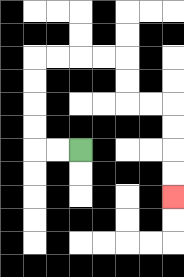{'start': '[3, 6]', 'end': '[7, 8]', 'path_directions': 'L,L,U,U,U,U,R,R,R,R,D,D,R,R,D,D,D,D', 'path_coordinates': '[[3, 6], [2, 6], [1, 6], [1, 5], [1, 4], [1, 3], [1, 2], [2, 2], [3, 2], [4, 2], [5, 2], [5, 3], [5, 4], [6, 4], [7, 4], [7, 5], [7, 6], [7, 7], [7, 8]]'}